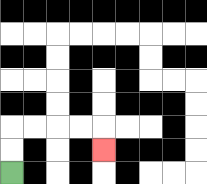{'start': '[0, 7]', 'end': '[4, 6]', 'path_directions': 'U,U,R,R,R,R,D', 'path_coordinates': '[[0, 7], [0, 6], [0, 5], [1, 5], [2, 5], [3, 5], [4, 5], [4, 6]]'}